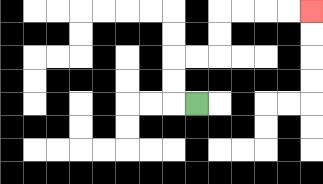{'start': '[8, 4]', 'end': '[13, 0]', 'path_directions': 'L,U,U,R,R,U,U,R,R,R,R', 'path_coordinates': '[[8, 4], [7, 4], [7, 3], [7, 2], [8, 2], [9, 2], [9, 1], [9, 0], [10, 0], [11, 0], [12, 0], [13, 0]]'}